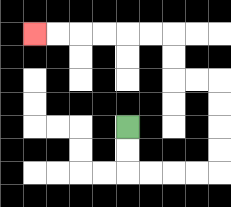{'start': '[5, 5]', 'end': '[1, 1]', 'path_directions': 'D,D,R,R,R,R,U,U,U,U,L,L,U,U,L,L,L,L,L,L', 'path_coordinates': '[[5, 5], [5, 6], [5, 7], [6, 7], [7, 7], [8, 7], [9, 7], [9, 6], [9, 5], [9, 4], [9, 3], [8, 3], [7, 3], [7, 2], [7, 1], [6, 1], [5, 1], [4, 1], [3, 1], [2, 1], [1, 1]]'}